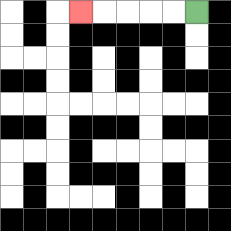{'start': '[8, 0]', 'end': '[3, 0]', 'path_directions': 'L,L,L,L,L', 'path_coordinates': '[[8, 0], [7, 0], [6, 0], [5, 0], [4, 0], [3, 0]]'}